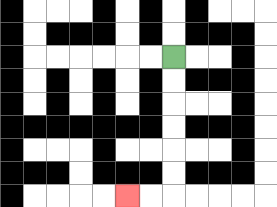{'start': '[7, 2]', 'end': '[5, 8]', 'path_directions': 'D,D,D,D,D,D,L,L', 'path_coordinates': '[[7, 2], [7, 3], [7, 4], [7, 5], [7, 6], [7, 7], [7, 8], [6, 8], [5, 8]]'}